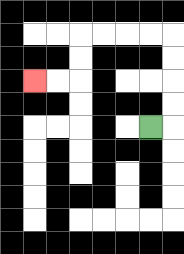{'start': '[6, 5]', 'end': '[1, 3]', 'path_directions': 'R,U,U,U,U,L,L,L,L,D,D,L,L', 'path_coordinates': '[[6, 5], [7, 5], [7, 4], [7, 3], [7, 2], [7, 1], [6, 1], [5, 1], [4, 1], [3, 1], [3, 2], [3, 3], [2, 3], [1, 3]]'}